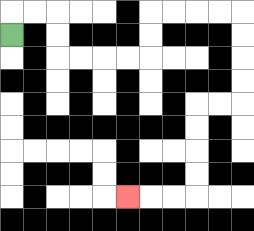{'start': '[0, 1]', 'end': '[5, 8]', 'path_directions': 'U,R,R,D,D,R,R,R,R,U,U,R,R,R,R,D,D,D,D,L,L,D,D,D,D,L,L,L', 'path_coordinates': '[[0, 1], [0, 0], [1, 0], [2, 0], [2, 1], [2, 2], [3, 2], [4, 2], [5, 2], [6, 2], [6, 1], [6, 0], [7, 0], [8, 0], [9, 0], [10, 0], [10, 1], [10, 2], [10, 3], [10, 4], [9, 4], [8, 4], [8, 5], [8, 6], [8, 7], [8, 8], [7, 8], [6, 8], [5, 8]]'}